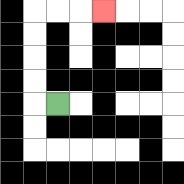{'start': '[2, 4]', 'end': '[4, 0]', 'path_directions': 'L,U,U,U,U,R,R,R', 'path_coordinates': '[[2, 4], [1, 4], [1, 3], [1, 2], [1, 1], [1, 0], [2, 0], [3, 0], [4, 0]]'}